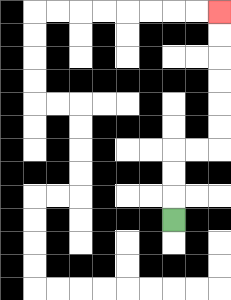{'start': '[7, 9]', 'end': '[9, 0]', 'path_directions': 'U,U,U,R,R,U,U,U,U,U,U', 'path_coordinates': '[[7, 9], [7, 8], [7, 7], [7, 6], [8, 6], [9, 6], [9, 5], [9, 4], [9, 3], [9, 2], [9, 1], [9, 0]]'}